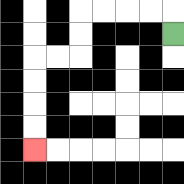{'start': '[7, 1]', 'end': '[1, 6]', 'path_directions': 'U,L,L,L,L,D,D,L,L,D,D,D,D', 'path_coordinates': '[[7, 1], [7, 0], [6, 0], [5, 0], [4, 0], [3, 0], [3, 1], [3, 2], [2, 2], [1, 2], [1, 3], [1, 4], [1, 5], [1, 6]]'}